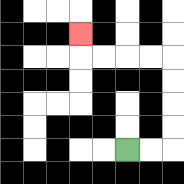{'start': '[5, 6]', 'end': '[3, 1]', 'path_directions': 'R,R,U,U,U,U,L,L,L,L,U', 'path_coordinates': '[[5, 6], [6, 6], [7, 6], [7, 5], [7, 4], [7, 3], [7, 2], [6, 2], [5, 2], [4, 2], [3, 2], [3, 1]]'}